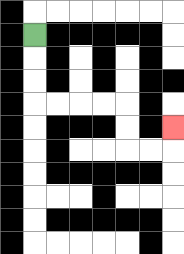{'start': '[1, 1]', 'end': '[7, 5]', 'path_directions': 'D,D,D,R,R,R,R,D,D,R,R,U', 'path_coordinates': '[[1, 1], [1, 2], [1, 3], [1, 4], [2, 4], [3, 4], [4, 4], [5, 4], [5, 5], [5, 6], [6, 6], [7, 6], [7, 5]]'}